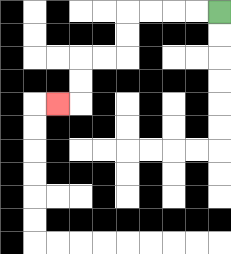{'start': '[9, 0]', 'end': '[2, 4]', 'path_directions': 'L,L,L,L,D,D,L,L,D,D,L', 'path_coordinates': '[[9, 0], [8, 0], [7, 0], [6, 0], [5, 0], [5, 1], [5, 2], [4, 2], [3, 2], [3, 3], [3, 4], [2, 4]]'}